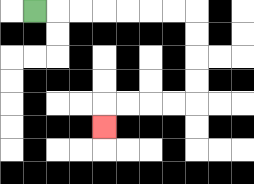{'start': '[1, 0]', 'end': '[4, 5]', 'path_directions': 'R,R,R,R,R,R,R,D,D,D,D,L,L,L,L,D', 'path_coordinates': '[[1, 0], [2, 0], [3, 0], [4, 0], [5, 0], [6, 0], [7, 0], [8, 0], [8, 1], [8, 2], [8, 3], [8, 4], [7, 4], [6, 4], [5, 4], [4, 4], [4, 5]]'}